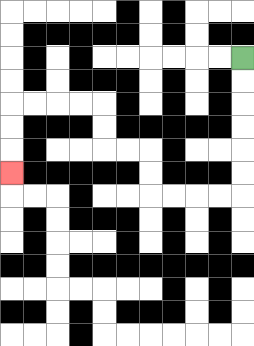{'start': '[10, 2]', 'end': '[0, 7]', 'path_directions': 'D,D,D,D,D,D,L,L,L,L,U,U,L,L,U,U,L,L,L,L,D,D,D', 'path_coordinates': '[[10, 2], [10, 3], [10, 4], [10, 5], [10, 6], [10, 7], [10, 8], [9, 8], [8, 8], [7, 8], [6, 8], [6, 7], [6, 6], [5, 6], [4, 6], [4, 5], [4, 4], [3, 4], [2, 4], [1, 4], [0, 4], [0, 5], [0, 6], [0, 7]]'}